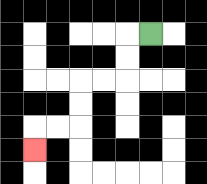{'start': '[6, 1]', 'end': '[1, 6]', 'path_directions': 'L,D,D,L,L,D,D,L,L,D', 'path_coordinates': '[[6, 1], [5, 1], [5, 2], [5, 3], [4, 3], [3, 3], [3, 4], [3, 5], [2, 5], [1, 5], [1, 6]]'}